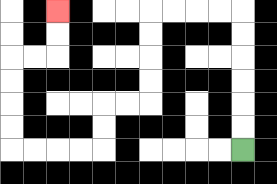{'start': '[10, 6]', 'end': '[2, 0]', 'path_directions': 'U,U,U,U,U,U,L,L,L,L,D,D,D,D,L,L,D,D,L,L,L,L,U,U,U,U,R,R,U,U', 'path_coordinates': '[[10, 6], [10, 5], [10, 4], [10, 3], [10, 2], [10, 1], [10, 0], [9, 0], [8, 0], [7, 0], [6, 0], [6, 1], [6, 2], [6, 3], [6, 4], [5, 4], [4, 4], [4, 5], [4, 6], [3, 6], [2, 6], [1, 6], [0, 6], [0, 5], [0, 4], [0, 3], [0, 2], [1, 2], [2, 2], [2, 1], [2, 0]]'}